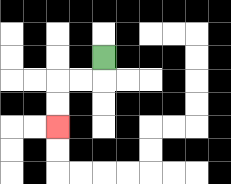{'start': '[4, 2]', 'end': '[2, 5]', 'path_directions': 'D,L,L,D,D', 'path_coordinates': '[[4, 2], [4, 3], [3, 3], [2, 3], [2, 4], [2, 5]]'}